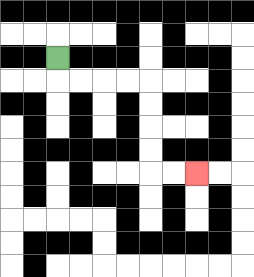{'start': '[2, 2]', 'end': '[8, 7]', 'path_directions': 'D,R,R,R,R,D,D,D,D,R,R', 'path_coordinates': '[[2, 2], [2, 3], [3, 3], [4, 3], [5, 3], [6, 3], [6, 4], [6, 5], [6, 6], [6, 7], [7, 7], [8, 7]]'}